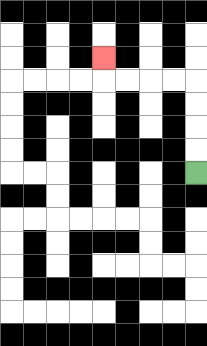{'start': '[8, 7]', 'end': '[4, 2]', 'path_directions': 'U,U,U,U,L,L,L,L,U', 'path_coordinates': '[[8, 7], [8, 6], [8, 5], [8, 4], [8, 3], [7, 3], [6, 3], [5, 3], [4, 3], [4, 2]]'}